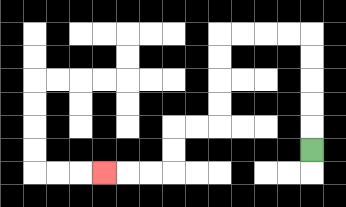{'start': '[13, 6]', 'end': '[4, 7]', 'path_directions': 'U,U,U,U,U,L,L,L,L,D,D,D,D,L,L,D,D,L,L,L', 'path_coordinates': '[[13, 6], [13, 5], [13, 4], [13, 3], [13, 2], [13, 1], [12, 1], [11, 1], [10, 1], [9, 1], [9, 2], [9, 3], [9, 4], [9, 5], [8, 5], [7, 5], [7, 6], [7, 7], [6, 7], [5, 7], [4, 7]]'}